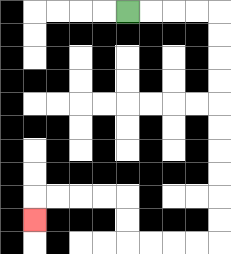{'start': '[5, 0]', 'end': '[1, 9]', 'path_directions': 'R,R,R,R,D,D,D,D,D,D,D,D,D,D,L,L,L,L,U,U,L,L,L,L,D', 'path_coordinates': '[[5, 0], [6, 0], [7, 0], [8, 0], [9, 0], [9, 1], [9, 2], [9, 3], [9, 4], [9, 5], [9, 6], [9, 7], [9, 8], [9, 9], [9, 10], [8, 10], [7, 10], [6, 10], [5, 10], [5, 9], [5, 8], [4, 8], [3, 8], [2, 8], [1, 8], [1, 9]]'}